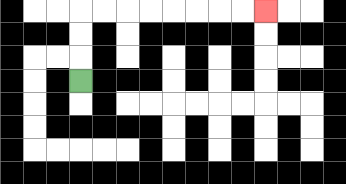{'start': '[3, 3]', 'end': '[11, 0]', 'path_directions': 'U,U,U,R,R,R,R,R,R,R,R', 'path_coordinates': '[[3, 3], [3, 2], [3, 1], [3, 0], [4, 0], [5, 0], [6, 0], [7, 0], [8, 0], [9, 0], [10, 0], [11, 0]]'}